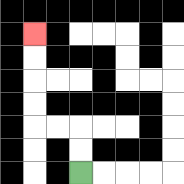{'start': '[3, 7]', 'end': '[1, 1]', 'path_directions': 'U,U,L,L,U,U,U,U', 'path_coordinates': '[[3, 7], [3, 6], [3, 5], [2, 5], [1, 5], [1, 4], [1, 3], [1, 2], [1, 1]]'}